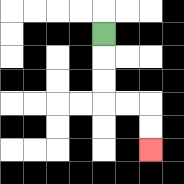{'start': '[4, 1]', 'end': '[6, 6]', 'path_directions': 'D,D,D,R,R,D,D', 'path_coordinates': '[[4, 1], [4, 2], [4, 3], [4, 4], [5, 4], [6, 4], [6, 5], [6, 6]]'}